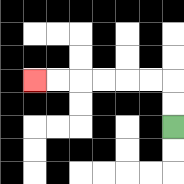{'start': '[7, 5]', 'end': '[1, 3]', 'path_directions': 'U,U,L,L,L,L,L,L', 'path_coordinates': '[[7, 5], [7, 4], [7, 3], [6, 3], [5, 3], [4, 3], [3, 3], [2, 3], [1, 3]]'}